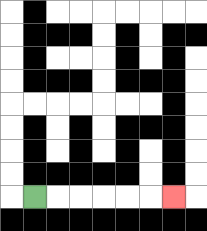{'start': '[1, 8]', 'end': '[7, 8]', 'path_directions': 'R,R,R,R,R,R', 'path_coordinates': '[[1, 8], [2, 8], [3, 8], [4, 8], [5, 8], [6, 8], [7, 8]]'}